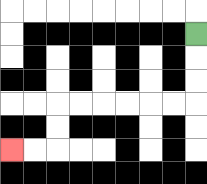{'start': '[8, 1]', 'end': '[0, 6]', 'path_directions': 'D,D,D,L,L,L,L,L,L,D,D,L,L', 'path_coordinates': '[[8, 1], [8, 2], [8, 3], [8, 4], [7, 4], [6, 4], [5, 4], [4, 4], [3, 4], [2, 4], [2, 5], [2, 6], [1, 6], [0, 6]]'}